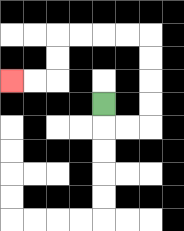{'start': '[4, 4]', 'end': '[0, 3]', 'path_directions': 'D,R,R,U,U,U,U,L,L,L,L,D,D,L,L', 'path_coordinates': '[[4, 4], [4, 5], [5, 5], [6, 5], [6, 4], [6, 3], [6, 2], [6, 1], [5, 1], [4, 1], [3, 1], [2, 1], [2, 2], [2, 3], [1, 3], [0, 3]]'}